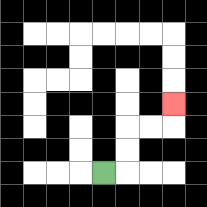{'start': '[4, 7]', 'end': '[7, 4]', 'path_directions': 'R,U,U,R,R,U', 'path_coordinates': '[[4, 7], [5, 7], [5, 6], [5, 5], [6, 5], [7, 5], [7, 4]]'}